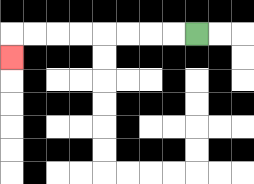{'start': '[8, 1]', 'end': '[0, 2]', 'path_directions': 'L,L,L,L,L,L,L,L,D', 'path_coordinates': '[[8, 1], [7, 1], [6, 1], [5, 1], [4, 1], [3, 1], [2, 1], [1, 1], [0, 1], [0, 2]]'}